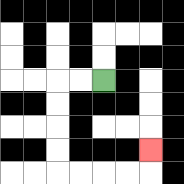{'start': '[4, 3]', 'end': '[6, 6]', 'path_directions': 'L,L,D,D,D,D,R,R,R,R,U', 'path_coordinates': '[[4, 3], [3, 3], [2, 3], [2, 4], [2, 5], [2, 6], [2, 7], [3, 7], [4, 7], [5, 7], [6, 7], [6, 6]]'}